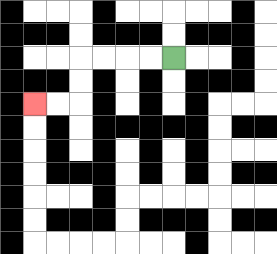{'start': '[7, 2]', 'end': '[1, 4]', 'path_directions': 'L,L,L,L,D,D,L,L', 'path_coordinates': '[[7, 2], [6, 2], [5, 2], [4, 2], [3, 2], [3, 3], [3, 4], [2, 4], [1, 4]]'}